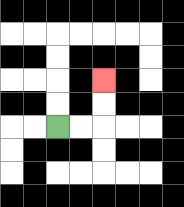{'start': '[2, 5]', 'end': '[4, 3]', 'path_directions': 'R,R,U,U', 'path_coordinates': '[[2, 5], [3, 5], [4, 5], [4, 4], [4, 3]]'}